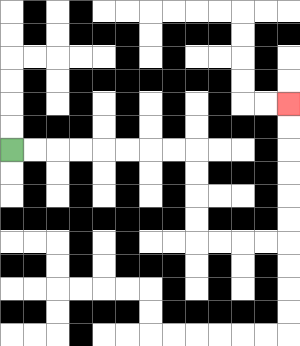{'start': '[0, 6]', 'end': '[12, 4]', 'path_directions': 'R,R,R,R,R,R,R,R,D,D,D,D,R,R,R,R,U,U,U,U,U,U', 'path_coordinates': '[[0, 6], [1, 6], [2, 6], [3, 6], [4, 6], [5, 6], [6, 6], [7, 6], [8, 6], [8, 7], [8, 8], [8, 9], [8, 10], [9, 10], [10, 10], [11, 10], [12, 10], [12, 9], [12, 8], [12, 7], [12, 6], [12, 5], [12, 4]]'}